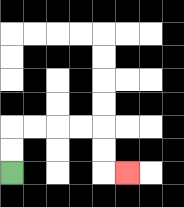{'start': '[0, 7]', 'end': '[5, 7]', 'path_directions': 'U,U,R,R,R,R,D,D,R', 'path_coordinates': '[[0, 7], [0, 6], [0, 5], [1, 5], [2, 5], [3, 5], [4, 5], [4, 6], [4, 7], [5, 7]]'}